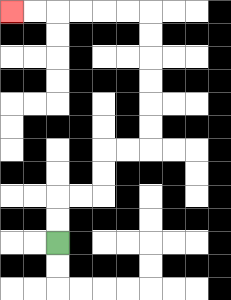{'start': '[2, 10]', 'end': '[0, 0]', 'path_directions': 'U,U,R,R,U,U,R,R,U,U,U,U,U,U,L,L,L,L,L,L', 'path_coordinates': '[[2, 10], [2, 9], [2, 8], [3, 8], [4, 8], [4, 7], [4, 6], [5, 6], [6, 6], [6, 5], [6, 4], [6, 3], [6, 2], [6, 1], [6, 0], [5, 0], [4, 0], [3, 0], [2, 0], [1, 0], [0, 0]]'}